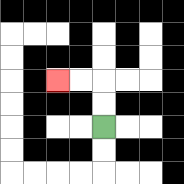{'start': '[4, 5]', 'end': '[2, 3]', 'path_directions': 'U,U,L,L', 'path_coordinates': '[[4, 5], [4, 4], [4, 3], [3, 3], [2, 3]]'}